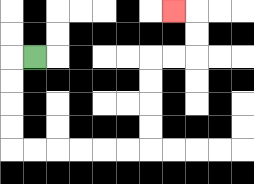{'start': '[1, 2]', 'end': '[7, 0]', 'path_directions': 'L,D,D,D,D,R,R,R,R,R,R,U,U,U,U,R,R,U,U,L', 'path_coordinates': '[[1, 2], [0, 2], [0, 3], [0, 4], [0, 5], [0, 6], [1, 6], [2, 6], [3, 6], [4, 6], [5, 6], [6, 6], [6, 5], [6, 4], [6, 3], [6, 2], [7, 2], [8, 2], [8, 1], [8, 0], [7, 0]]'}